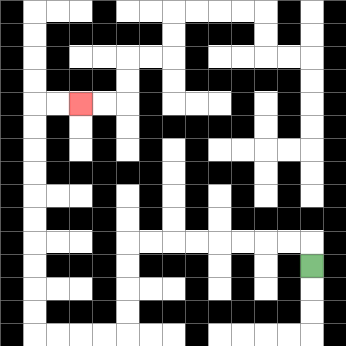{'start': '[13, 11]', 'end': '[3, 4]', 'path_directions': 'U,L,L,L,L,L,L,L,L,D,D,D,D,L,L,L,L,U,U,U,U,U,U,U,U,U,U,R,R', 'path_coordinates': '[[13, 11], [13, 10], [12, 10], [11, 10], [10, 10], [9, 10], [8, 10], [7, 10], [6, 10], [5, 10], [5, 11], [5, 12], [5, 13], [5, 14], [4, 14], [3, 14], [2, 14], [1, 14], [1, 13], [1, 12], [1, 11], [1, 10], [1, 9], [1, 8], [1, 7], [1, 6], [1, 5], [1, 4], [2, 4], [3, 4]]'}